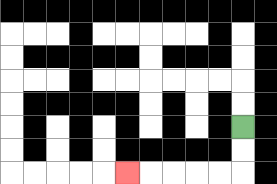{'start': '[10, 5]', 'end': '[5, 7]', 'path_directions': 'D,D,L,L,L,L,L', 'path_coordinates': '[[10, 5], [10, 6], [10, 7], [9, 7], [8, 7], [7, 7], [6, 7], [5, 7]]'}